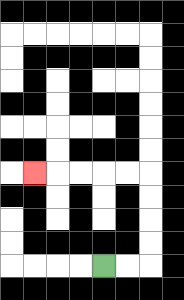{'start': '[4, 11]', 'end': '[1, 7]', 'path_directions': 'R,R,U,U,U,U,L,L,L,L,L', 'path_coordinates': '[[4, 11], [5, 11], [6, 11], [6, 10], [6, 9], [6, 8], [6, 7], [5, 7], [4, 7], [3, 7], [2, 7], [1, 7]]'}